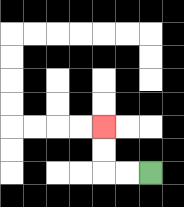{'start': '[6, 7]', 'end': '[4, 5]', 'path_directions': 'L,L,U,U', 'path_coordinates': '[[6, 7], [5, 7], [4, 7], [4, 6], [4, 5]]'}